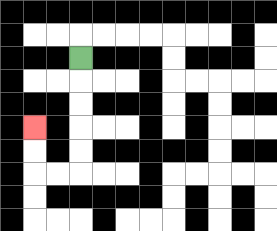{'start': '[3, 2]', 'end': '[1, 5]', 'path_directions': 'D,D,D,D,D,L,L,U,U', 'path_coordinates': '[[3, 2], [3, 3], [3, 4], [3, 5], [3, 6], [3, 7], [2, 7], [1, 7], [1, 6], [1, 5]]'}